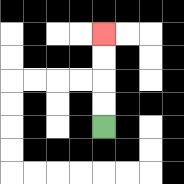{'start': '[4, 5]', 'end': '[4, 1]', 'path_directions': 'U,U,U,U', 'path_coordinates': '[[4, 5], [4, 4], [4, 3], [4, 2], [4, 1]]'}